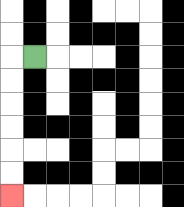{'start': '[1, 2]', 'end': '[0, 8]', 'path_directions': 'L,D,D,D,D,D,D', 'path_coordinates': '[[1, 2], [0, 2], [0, 3], [0, 4], [0, 5], [0, 6], [0, 7], [0, 8]]'}